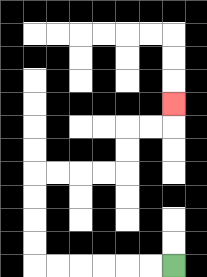{'start': '[7, 11]', 'end': '[7, 4]', 'path_directions': 'L,L,L,L,L,L,U,U,U,U,R,R,R,R,U,U,R,R,U', 'path_coordinates': '[[7, 11], [6, 11], [5, 11], [4, 11], [3, 11], [2, 11], [1, 11], [1, 10], [1, 9], [1, 8], [1, 7], [2, 7], [3, 7], [4, 7], [5, 7], [5, 6], [5, 5], [6, 5], [7, 5], [7, 4]]'}